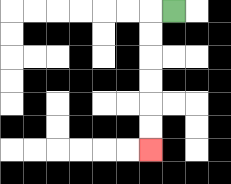{'start': '[7, 0]', 'end': '[6, 6]', 'path_directions': 'L,D,D,D,D,D,D', 'path_coordinates': '[[7, 0], [6, 0], [6, 1], [6, 2], [6, 3], [6, 4], [6, 5], [6, 6]]'}